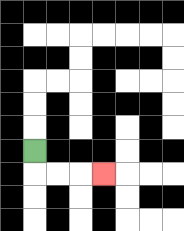{'start': '[1, 6]', 'end': '[4, 7]', 'path_directions': 'D,R,R,R', 'path_coordinates': '[[1, 6], [1, 7], [2, 7], [3, 7], [4, 7]]'}